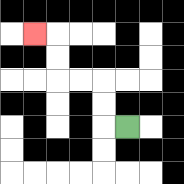{'start': '[5, 5]', 'end': '[1, 1]', 'path_directions': 'L,U,U,L,L,U,U,L', 'path_coordinates': '[[5, 5], [4, 5], [4, 4], [4, 3], [3, 3], [2, 3], [2, 2], [2, 1], [1, 1]]'}